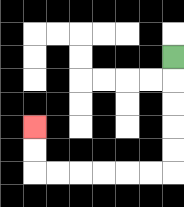{'start': '[7, 2]', 'end': '[1, 5]', 'path_directions': 'D,D,D,D,D,L,L,L,L,L,L,U,U', 'path_coordinates': '[[7, 2], [7, 3], [7, 4], [7, 5], [7, 6], [7, 7], [6, 7], [5, 7], [4, 7], [3, 7], [2, 7], [1, 7], [1, 6], [1, 5]]'}